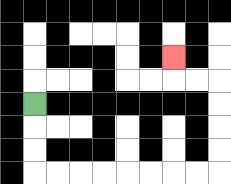{'start': '[1, 4]', 'end': '[7, 2]', 'path_directions': 'D,D,D,R,R,R,R,R,R,R,R,U,U,U,U,L,L,U', 'path_coordinates': '[[1, 4], [1, 5], [1, 6], [1, 7], [2, 7], [3, 7], [4, 7], [5, 7], [6, 7], [7, 7], [8, 7], [9, 7], [9, 6], [9, 5], [9, 4], [9, 3], [8, 3], [7, 3], [7, 2]]'}